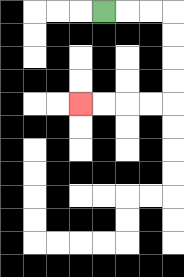{'start': '[4, 0]', 'end': '[3, 4]', 'path_directions': 'R,R,R,D,D,D,D,L,L,L,L', 'path_coordinates': '[[4, 0], [5, 0], [6, 0], [7, 0], [7, 1], [7, 2], [7, 3], [7, 4], [6, 4], [5, 4], [4, 4], [3, 4]]'}